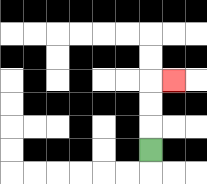{'start': '[6, 6]', 'end': '[7, 3]', 'path_directions': 'U,U,U,R', 'path_coordinates': '[[6, 6], [6, 5], [6, 4], [6, 3], [7, 3]]'}